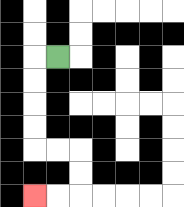{'start': '[2, 2]', 'end': '[1, 8]', 'path_directions': 'L,D,D,D,D,R,R,D,D,L,L', 'path_coordinates': '[[2, 2], [1, 2], [1, 3], [1, 4], [1, 5], [1, 6], [2, 6], [3, 6], [3, 7], [3, 8], [2, 8], [1, 8]]'}